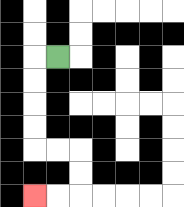{'start': '[2, 2]', 'end': '[1, 8]', 'path_directions': 'L,D,D,D,D,R,R,D,D,L,L', 'path_coordinates': '[[2, 2], [1, 2], [1, 3], [1, 4], [1, 5], [1, 6], [2, 6], [3, 6], [3, 7], [3, 8], [2, 8], [1, 8]]'}